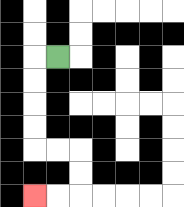{'start': '[2, 2]', 'end': '[1, 8]', 'path_directions': 'L,D,D,D,D,R,R,D,D,L,L', 'path_coordinates': '[[2, 2], [1, 2], [1, 3], [1, 4], [1, 5], [1, 6], [2, 6], [3, 6], [3, 7], [3, 8], [2, 8], [1, 8]]'}